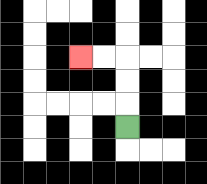{'start': '[5, 5]', 'end': '[3, 2]', 'path_directions': 'U,U,U,L,L', 'path_coordinates': '[[5, 5], [5, 4], [5, 3], [5, 2], [4, 2], [3, 2]]'}